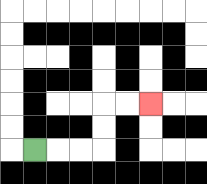{'start': '[1, 6]', 'end': '[6, 4]', 'path_directions': 'R,R,R,U,U,R,R', 'path_coordinates': '[[1, 6], [2, 6], [3, 6], [4, 6], [4, 5], [4, 4], [5, 4], [6, 4]]'}